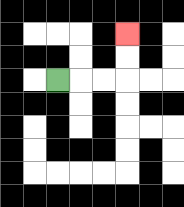{'start': '[2, 3]', 'end': '[5, 1]', 'path_directions': 'R,R,R,U,U', 'path_coordinates': '[[2, 3], [3, 3], [4, 3], [5, 3], [5, 2], [5, 1]]'}